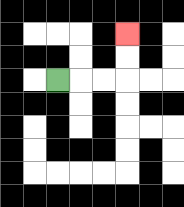{'start': '[2, 3]', 'end': '[5, 1]', 'path_directions': 'R,R,R,U,U', 'path_coordinates': '[[2, 3], [3, 3], [4, 3], [5, 3], [5, 2], [5, 1]]'}